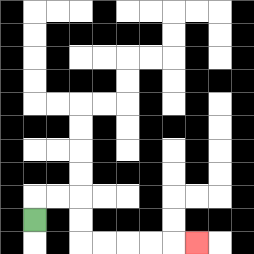{'start': '[1, 9]', 'end': '[8, 10]', 'path_directions': 'U,R,R,D,D,R,R,R,R,R', 'path_coordinates': '[[1, 9], [1, 8], [2, 8], [3, 8], [3, 9], [3, 10], [4, 10], [5, 10], [6, 10], [7, 10], [8, 10]]'}